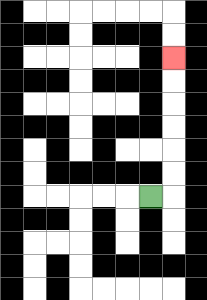{'start': '[6, 8]', 'end': '[7, 2]', 'path_directions': 'R,U,U,U,U,U,U', 'path_coordinates': '[[6, 8], [7, 8], [7, 7], [7, 6], [7, 5], [7, 4], [7, 3], [7, 2]]'}